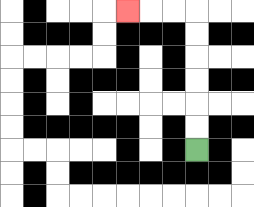{'start': '[8, 6]', 'end': '[5, 0]', 'path_directions': 'U,U,U,U,U,U,L,L,L', 'path_coordinates': '[[8, 6], [8, 5], [8, 4], [8, 3], [8, 2], [8, 1], [8, 0], [7, 0], [6, 0], [5, 0]]'}